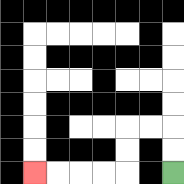{'start': '[7, 7]', 'end': '[1, 7]', 'path_directions': 'U,U,L,L,D,D,L,L,L,L', 'path_coordinates': '[[7, 7], [7, 6], [7, 5], [6, 5], [5, 5], [5, 6], [5, 7], [4, 7], [3, 7], [2, 7], [1, 7]]'}